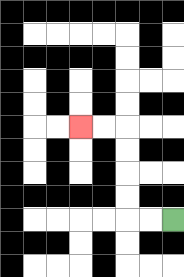{'start': '[7, 9]', 'end': '[3, 5]', 'path_directions': 'L,L,U,U,U,U,L,L', 'path_coordinates': '[[7, 9], [6, 9], [5, 9], [5, 8], [5, 7], [5, 6], [5, 5], [4, 5], [3, 5]]'}